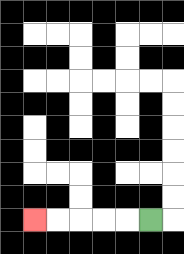{'start': '[6, 9]', 'end': '[1, 9]', 'path_directions': 'L,L,L,L,L', 'path_coordinates': '[[6, 9], [5, 9], [4, 9], [3, 9], [2, 9], [1, 9]]'}